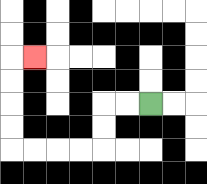{'start': '[6, 4]', 'end': '[1, 2]', 'path_directions': 'L,L,D,D,L,L,L,L,U,U,U,U,R', 'path_coordinates': '[[6, 4], [5, 4], [4, 4], [4, 5], [4, 6], [3, 6], [2, 6], [1, 6], [0, 6], [0, 5], [0, 4], [0, 3], [0, 2], [1, 2]]'}